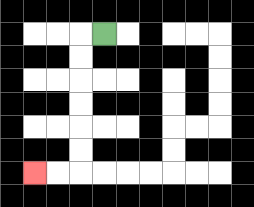{'start': '[4, 1]', 'end': '[1, 7]', 'path_directions': 'L,D,D,D,D,D,D,L,L', 'path_coordinates': '[[4, 1], [3, 1], [3, 2], [3, 3], [3, 4], [3, 5], [3, 6], [3, 7], [2, 7], [1, 7]]'}